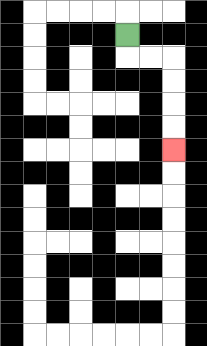{'start': '[5, 1]', 'end': '[7, 6]', 'path_directions': 'D,R,R,D,D,D,D', 'path_coordinates': '[[5, 1], [5, 2], [6, 2], [7, 2], [7, 3], [7, 4], [7, 5], [7, 6]]'}